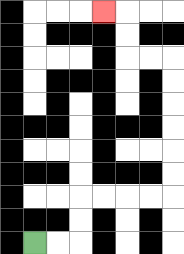{'start': '[1, 10]', 'end': '[4, 0]', 'path_directions': 'R,R,U,U,R,R,R,R,U,U,U,U,U,U,L,L,U,U,L', 'path_coordinates': '[[1, 10], [2, 10], [3, 10], [3, 9], [3, 8], [4, 8], [5, 8], [6, 8], [7, 8], [7, 7], [7, 6], [7, 5], [7, 4], [7, 3], [7, 2], [6, 2], [5, 2], [5, 1], [5, 0], [4, 0]]'}